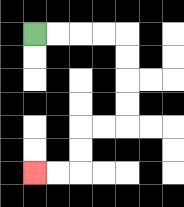{'start': '[1, 1]', 'end': '[1, 7]', 'path_directions': 'R,R,R,R,D,D,D,D,L,L,D,D,L,L', 'path_coordinates': '[[1, 1], [2, 1], [3, 1], [4, 1], [5, 1], [5, 2], [5, 3], [5, 4], [5, 5], [4, 5], [3, 5], [3, 6], [3, 7], [2, 7], [1, 7]]'}